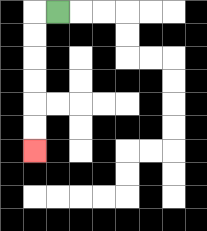{'start': '[2, 0]', 'end': '[1, 6]', 'path_directions': 'L,D,D,D,D,D,D', 'path_coordinates': '[[2, 0], [1, 0], [1, 1], [1, 2], [1, 3], [1, 4], [1, 5], [1, 6]]'}